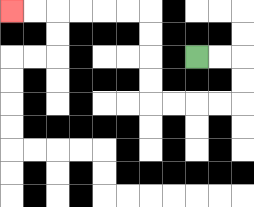{'start': '[8, 2]', 'end': '[0, 0]', 'path_directions': 'R,R,D,D,L,L,L,L,U,U,U,U,L,L,L,L,L,L', 'path_coordinates': '[[8, 2], [9, 2], [10, 2], [10, 3], [10, 4], [9, 4], [8, 4], [7, 4], [6, 4], [6, 3], [6, 2], [6, 1], [6, 0], [5, 0], [4, 0], [3, 0], [2, 0], [1, 0], [0, 0]]'}